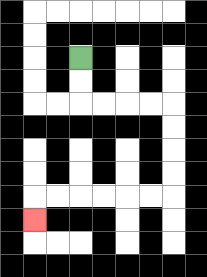{'start': '[3, 2]', 'end': '[1, 9]', 'path_directions': 'D,D,R,R,R,R,D,D,D,D,L,L,L,L,L,L,D', 'path_coordinates': '[[3, 2], [3, 3], [3, 4], [4, 4], [5, 4], [6, 4], [7, 4], [7, 5], [7, 6], [7, 7], [7, 8], [6, 8], [5, 8], [4, 8], [3, 8], [2, 8], [1, 8], [1, 9]]'}